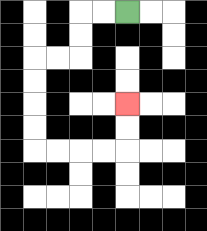{'start': '[5, 0]', 'end': '[5, 4]', 'path_directions': 'L,L,D,D,L,L,D,D,D,D,R,R,R,R,U,U', 'path_coordinates': '[[5, 0], [4, 0], [3, 0], [3, 1], [3, 2], [2, 2], [1, 2], [1, 3], [1, 4], [1, 5], [1, 6], [2, 6], [3, 6], [4, 6], [5, 6], [5, 5], [5, 4]]'}